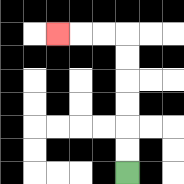{'start': '[5, 7]', 'end': '[2, 1]', 'path_directions': 'U,U,U,U,U,U,L,L,L', 'path_coordinates': '[[5, 7], [5, 6], [5, 5], [5, 4], [5, 3], [5, 2], [5, 1], [4, 1], [3, 1], [2, 1]]'}